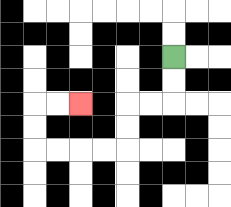{'start': '[7, 2]', 'end': '[3, 4]', 'path_directions': 'D,D,L,L,D,D,L,L,L,L,U,U,R,R', 'path_coordinates': '[[7, 2], [7, 3], [7, 4], [6, 4], [5, 4], [5, 5], [5, 6], [4, 6], [3, 6], [2, 6], [1, 6], [1, 5], [1, 4], [2, 4], [3, 4]]'}